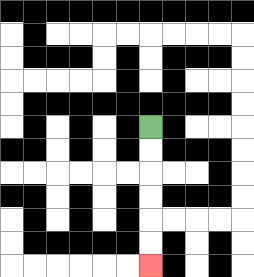{'start': '[6, 5]', 'end': '[6, 11]', 'path_directions': 'D,D,D,D,D,D', 'path_coordinates': '[[6, 5], [6, 6], [6, 7], [6, 8], [6, 9], [6, 10], [6, 11]]'}